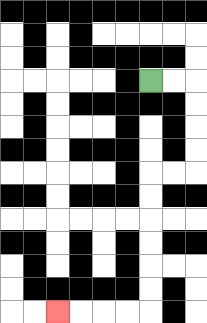{'start': '[6, 3]', 'end': '[2, 13]', 'path_directions': 'R,R,D,D,D,D,L,L,D,D,D,D,D,D,L,L,L,L', 'path_coordinates': '[[6, 3], [7, 3], [8, 3], [8, 4], [8, 5], [8, 6], [8, 7], [7, 7], [6, 7], [6, 8], [6, 9], [6, 10], [6, 11], [6, 12], [6, 13], [5, 13], [4, 13], [3, 13], [2, 13]]'}